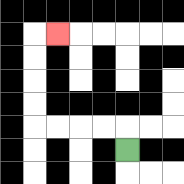{'start': '[5, 6]', 'end': '[2, 1]', 'path_directions': 'U,L,L,L,L,U,U,U,U,R', 'path_coordinates': '[[5, 6], [5, 5], [4, 5], [3, 5], [2, 5], [1, 5], [1, 4], [1, 3], [1, 2], [1, 1], [2, 1]]'}